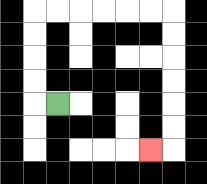{'start': '[2, 4]', 'end': '[6, 6]', 'path_directions': 'L,U,U,U,U,R,R,R,R,R,R,D,D,D,D,D,D,L', 'path_coordinates': '[[2, 4], [1, 4], [1, 3], [1, 2], [1, 1], [1, 0], [2, 0], [3, 0], [4, 0], [5, 0], [6, 0], [7, 0], [7, 1], [7, 2], [7, 3], [7, 4], [7, 5], [7, 6], [6, 6]]'}